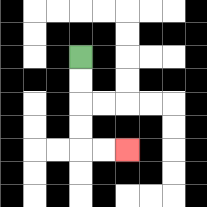{'start': '[3, 2]', 'end': '[5, 6]', 'path_directions': 'D,D,D,D,R,R', 'path_coordinates': '[[3, 2], [3, 3], [3, 4], [3, 5], [3, 6], [4, 6], [5, 6]]'}